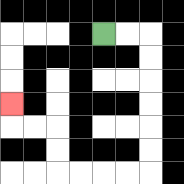{'start': '[4, 1]', 'end': '[0, 4]', 'path_directions': 'R,R,D,D,D,D,D,D,L,L,L,L,U,U,L,L,U', 'path_coordinates': '[[4, 1], [5, 1], [6, 1], [6, 2], [6, 3], [6, 4], [6, 5], [6, 6], [6, 7], [5, 7], [4, 7], [3, 7], [2, 7], [2, 6], [2, 5], [1, 5], [0, 5], [0, 4]]'}